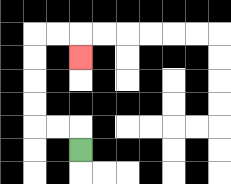{'start': '[3, 6]', 'end': '[3, 2]', 'path_directions': 'U,L,L,U,U,U,U,R,R,D', 'path_coordinates': '[[3, 6], [3, 5], [2, 5], [1, 5], [1, 4], [1, 3], [1, 2], [1, 1], [2, 1], [3, 1], [3, 2]]'}